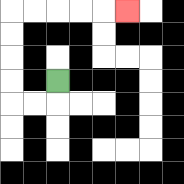{'start': '[2, 3]', 'end': '[5, 0]', 'path_directions': 'D,L,L,U,U,U,U,R,R,R,R,R', 'path_coordinates': '[[2, 3], [2, 4], [1, 4], [0, 4], [0, 3], [0, 2], [0, 1], [0, 0], [1, 0], [2, 0], [3, 0], [4, 0], [5, 0]]'}